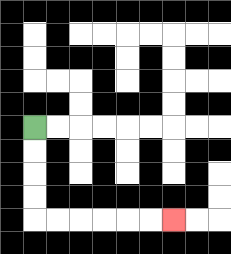{'start': '[1, 5]', 'end': '[7, 9]', 'path_directions': 'D,D,D,D,R,R,R,R,R,R', 'path_coordinates': '[[1, 5], [1, 6], [1, 7], [1, 8], [1, 9], [2, 9], [3, 9], [4, 9], [5, 9], [6, 9], [7, 9]]'}